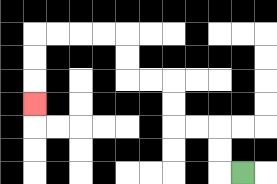{'start': '[10, 7]', 'end': '[1, 4]', 'path_directions': 'L,U,U,L,L,U,U,L,L,U,U,L,L,L,L,D,D,D', 'path_coordinates': '[[10, 7], [9, 7], [9, 6], [9, 5], [8, 5], [7, 5], [7, 4], [7, 3], [6, 3], [5, 3], [5, 2], [5, 1], [4, 1], [3, 1], [2, 1], [1, 1], [1, 2], [1, 3], [1, 4]]'}